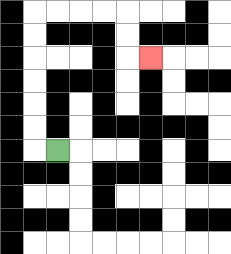{'start': '[2, 6]', 'end': '[6, 2]', 'path_directions': 'L,U,U,U,U,U,U,R,R,R,R,D,D,R', 'path_coordinates': '[[2, 6], [1, 6], [1, 5], [1, 4], [1, 3], [1, 2], [1, 1], [1, 0], [2, 0], [3, 0], [4, 0], [5, 0], [5, 1], [5, 2], [6, 2]]'}